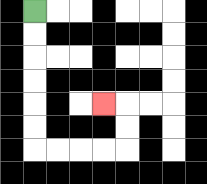{'start': '[1, 0]', 'end': '[4, 4]', 'path_directions': 'D,D,D,D,D,D,R,R,R,R,U,U,L', 'path_coordinates': '[[1, 0], [1, 1], [1, 2], [1, 3], [1, 4], [1, 5], [1, 6], [2, 6], [3, 6], [4, 6], [5, 6], [5, 5], [5, 4], [4, 4]]'}